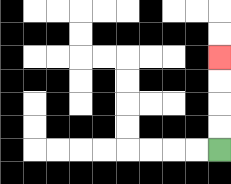{'start': '[9, 6]', 'end': '[9, 2]', 'path_directions': 'U,U,U,U', 'path_coordinates': '[[9, 6], [9, 5], [9, 4], [9, 3], [9, 2]]'}